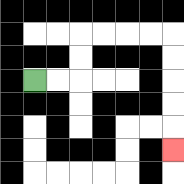{'start': '[1, 3]', 'end': '[7, 6]', 'path_directions': 'R,R,U,U,R,R,R,R,D,D,D,D,D', 'path_coordinates': '[[1, 3], [2, 3], [3, 3], [3, 2], [3, 1], [4, 1], [5, 1], [6, 1], [7, 1], [7, 2], [7, 3], [7, 4], [7, 5], [7, 6]]'}